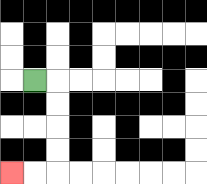{'start': '[1, 3]', 'end': '[0, 7]', 'path_directions': 'R,D,D,D,D,L,L', 'path_coordinates': '[[1, 3], [2, 3], [2, 4], [2, 5], [2, 6], [2, 7], [1, 7], [0, 7]]'}